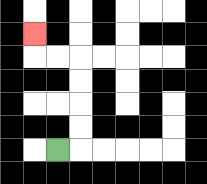{'start': '[2, 6]', 'end': '[1, 1]', 'path_directions': 'R,U,U,U,U,L,L,U', 'path_coordinates': '[[2, 6], [3, 6], [3, 5], [3, 4], [3, 3], [3, 2], [2, 2], [1, 2], [1, 1]]'}